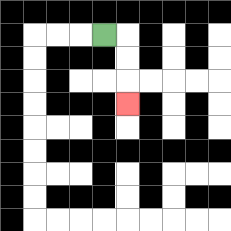{'start': '[4, 1]', 'end': '[5, 4]', 'path_directions': 'R,D,D,D', 'path_coordinates': '[[4, 1], [5, 1], [5, 2], [5, 3], [5, 4]]'}